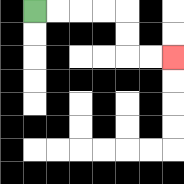{'start': '[1, 0]', 'end': '[7, 2]', 'path_directions': 'R,R,R,R,D,D,R,R', 'path_coordinates': '[[1, 0], [2, 0], [3, 0], [4, 0], [5, 0], [5, 1], [5, 2], [6, 2], [7, 2]]'}